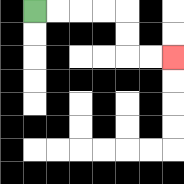{'start': '[1, 0]', 'end': '[7, 2]', 'path_directions': 'R,R,R,R,D,D,R,R', 'path_coordinates': '[[1, 0], [2, 0], [3, 0], [4, 0], [5, 0], [5, 1], [5, 2], [6, 2], [7, 2]]'}